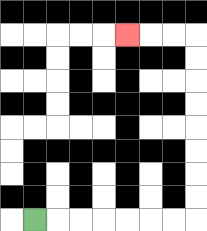{'start': '[1, 9]', 'end': '[5, 1]', 'path_directions': 'R,R,R,R,R,R,R,U,U,U,U,U,U,U,U,L,L,L', 'path_coordinates': '[[1, 9], [2, 9], [3, 9], [4, 9], [5, 9], [6, 9], [7, 9], [8, 9], [8, 8], [8, 7], [8, 6], [8, 5], [8, 4], [8, 3], [8, 2], [8, 1], [7, 1], [6, 1], [5, 1]]'}